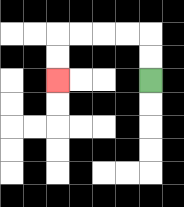{'start': '[6, 3]', 'end': '[2, 3]', 'path_directions': 'U,U,L,L,L,L,D,D', 'path_coordinates': '[[6, 3], [6, 2], [6, 1], [5, 1], [4, 1], [3, 1], [2, 1], [2, 2], [2, 3]]'}